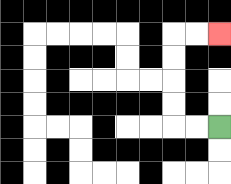{'start': '[9, 5]', 'end': '[9, 1]', 'path_directions': 'L,L,U,U,U,U,R,R', 'path_coordinates': '[[9, 5], [8, 5], [7, 5], [7, 4], [7, 3], [7, 2], [7, 1], [8, 1], [9, 1]]'}